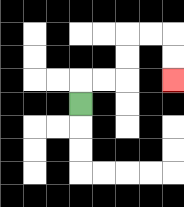{'start': '[3, 4]', 'end': '[7, 3]', 'path_directions': 'U,R,R,U,U,R,R,D,D', 'path_coordinates': '[[3, 4], [3, 3], [4, 3], [5, 3], [5, 2], [5, 1], [6, 1], [7, 1], [7, 2], [7, 3]]'}